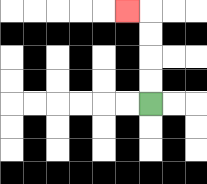{'start': '[6, 4]', 'end': '[5, 0]', 'path_directions': 'U,U,U,U,L', 'path_coordinates': '[[6, 4], [6, 3], [6, 2], [6, 1], [6, 0], [5, 0]]'}